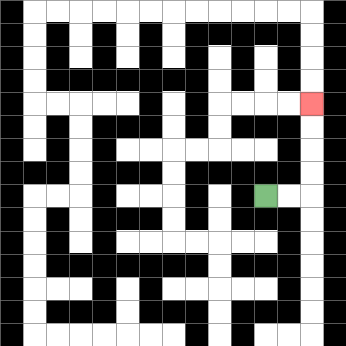{'start': '[11, 8]', 'end': '[13, 4]', 'path_directions': 'R,R,U,U,U,U', 'path_coordinates': '[[11, 8], [12, 8], [13, 8], [13, 7], [13, 6], [13, 5], [13, 4]]'}